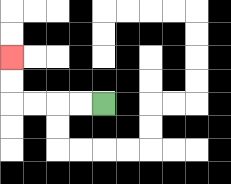{'start': '[4, 4]', 'end': '[0, 2]', 'path_directions': 'L,L,L,L,U,U', 'path_coordinates': '[[4, 4], [3, 4], [2, 4], [1, 4], [0, 4], [0, 3], [0, 2]]'}